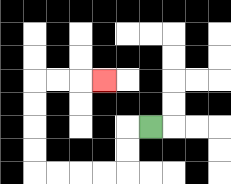{'start': '[6, 5]', 'end': '[4, 3]', 'path_directions': 'L,D,D,L,L,L,L,U,U,U,U,R,R,R', 'path_coordinates': '[[6, 5], [5, 5], [5, 6], [5, 7], [4, 7], [3, 7], [2, 7], [1, 7], [1, 6], [1, 5], [1, 4], [1, 3], [2, 3], [3, 3], [4, 3]]'}